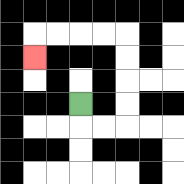{'start': '[3, 4]', 'end': '[1, 2]', 'path_directions': 'D,R,R,U,U,U,U,L,L,L,L,D', 'path_coordinates': '[[3, 4], [3, 5], [4, 5], [5, 5], [5, 4], [5, 3], [5, 2], [5, 1], [4, 1], [3, 1], [2, 1], [1, 1], [1, 2]]'}